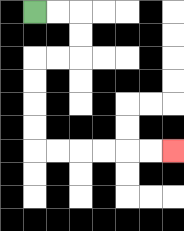{'start': '[1, 0]', 'end': '[7, 6]', 'path_directions': 'R,R,D,D,L,L,D,D,D,D,R,R,R,R,R,R', 'path_coordinates': '[[1, 0], [2, 0], [3, 0], [3, 1], [3, 2], [2, 2], [1, 2], [1, 3], [1, 4], [1, 5], [1, 6], [2, 6], [3, 6], [4, 6], [5, 6], [6, 6], [7, 6]]'}